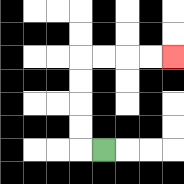{'start': '[4, 6]', 'end': '[7, 2]', 'path_directions': 'L,U,U,U,U,R,R,R,R', 'path_coordinates': '[[4, 6], [3, 6], [3, 5], [3, 4], [3, 3], [3, 2], [4, 2], [5, 2], [6, 2], [7, 2]]'}